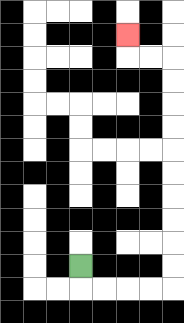{'start': '[3, 11]', 'end': '[5, 1]', 'path_directions': 'D,R,R,R,R,U,U,U,U,U,U,U,U,U,U,L,L,U', 'path_coordinates': '[[3, 11], [3, 12], [4, 12], [5, 12], [6, 12], [7, 12], [7, 11], [7, 10], [7, 9], [7, 8], [7, 7], [7, 6], [7, 5], [7, 4], [7, 3], [7, 2], [6, 2], [5, 2], [5, 1]]'}